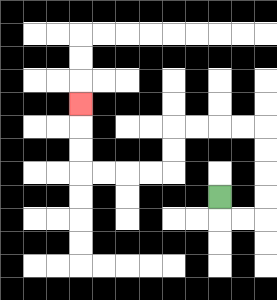{'start': '[9, 8]', 'end': '[3, 4]', 'path_directions': 'D,R,R,U,U,U,U,L,L,L,L,D,D,L,L,L,L,U,U,U', 'path_coordinates': '[[9, 8], [9, 9], [10, 9], [11, 9], [11, 8], [11, 7], [11, 6], [11, 5], [10, 5], [9, 5], [8, 5], [7, 5], [7, 6], [7, 7], [6, 7], [5, 7], [4, 7], [3, 7], [3, 6], [3, 5], [3, 4]]'}